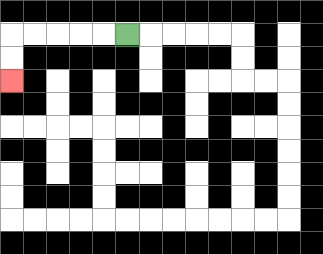{'start': '[5, 1]', 'end': '[0, 3]', 'path_directions': 'L,L,L,L,L,D,D', 'path_coordinates': '[[5, 1], [4, 1], [3, 1], [2, 1], [1, 1], [0, 1], [0, 2], [0, 3]]'}